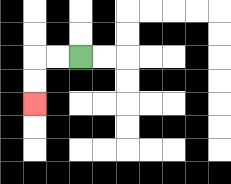{'start': '[3, 2]', 'end': '[1, 4]', 'path_directions': 'L,L,D,D', 'path_coordinates': '[[3, 2], [2, 2], [1, 2], [1, 3], [1, 4]]'}